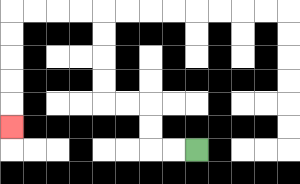{'start': '[8, 6]', 'end': '[0, 5]', 'path_directions': 'L,L,U,U,L,L,U,U,U,U,L,L,L,L,D,D,D,D,D', 'path_coordinates': '[[8, 6], [7, 6], [6, 6], [6, 5], [6, 4], [5, 4], [4, 4], [4, 3], [4, 2], [4, 1], [4, 0], [3, 0], [2, 0], [1, 0], [0, 0], [0, 1], [0, 2], [0, 3], [0, 4], [0, 5]]'}